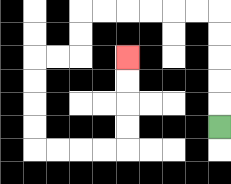{'start': '[9, 5]', 'end': '[5, 2]', 'path_directions': 'U,U,U,U,U,L,L,L,L,L,L,D,D,L,L,D,D,D,D,R,R,R,R,U,U,U,U', 'path_coordinates': '[[9, 5], [9, 4], [9, 3], [9, 2], [9, 1], [9, 0], [8, 0], [7, 0], [6, 0], [5, 0], [4, 0], [3, 0], [3, 1], [3, 2], [2, 2], [1, 2], [1, 3], [1, 4], [1, 5], [1, 6], [2, 6], [3, 6], [4, 6], [5, 6], [5, 5], [5, 4], [5, 3], [5, 2]]'}